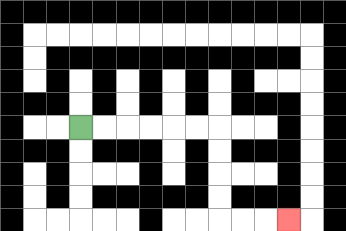{'start': '[3, 5]', 'end': '[12, 9]', 'path_directions': 'R,R,R,R,R,R,D,D,D,D,R,R,R', 'path_coordinates': '[[3, 5], [4, 5], [5, 5], [6, 5], [7, 5], [8, 5], [9, 5], [9, 6], [9, 7], [9, 8], [9, 9], [10, 9], [11, 9], [12, 9]]'}